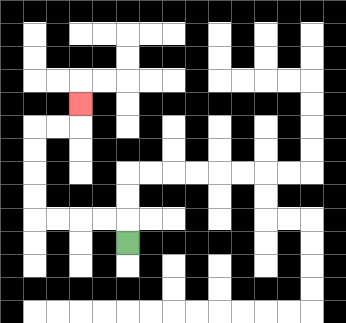{'start': '[5, 10]', 'end': '[3, 4]', 'path_directions': 'U,L,L,L,L,U,U,U,U,R,R,U', 'path_coordinates': '[[5, 10], [5, 9], [4, 9], [3, 9], [2, 9], [1, 9], [1, 8], [1, 7], [1, 6], [1, 5], [2, 5], [3, 5], [3, 4]]'}